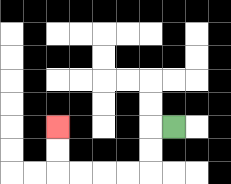{'start': '[7, 5]', 'end': '[2, 5]', 'path_directions': 'L,D,D,L,L,L,L,U,U', 'path_coordinates': '[[7, 5], [6, 5], [6, 6], [6, 7], [5, 7], [4, 7], [3, 7], [2, 7], [2, 6], [2, 5]]'}